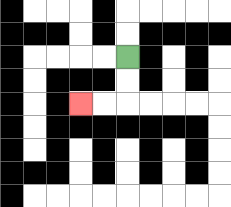{'start': '[5, 2]', 'end': '[3, 4]', 'path_directions': 'D,D,L,L', 'path_coordinates': '[[5, 2], [5, 3], [5, 4], [4, 4], [3, 4]]'}